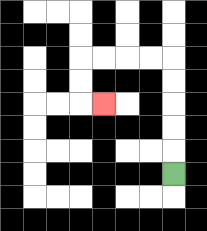{'start': '[7, 7]', 'end': '[4, 4]', 'path_directions': 'U,U,U,U,U,L,L,L,L,D,D,R', 'path_coordinates': '[[7, 7], [7, 6], [7, 5], [7, 4], [7, 3], [7, 2], [6, 2], [5, 2], [4, 2], [3, 2], [3, 3], [3, 4], [4, 4]]'}